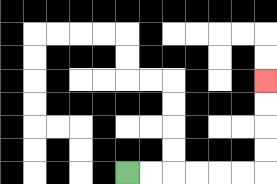{'start': '[5, 7]', 'end': '[11, 3]', 'path_directions': 'R,R,R,R,R,R,U,U,U,U', 'path_coordinates': '[[5, 7], [6, 7], [7, 7], [8, 7], [9, 7], [10, 7], [11, 7], [11, 6], [11, 5], [11, 4], [11, 3]]'}